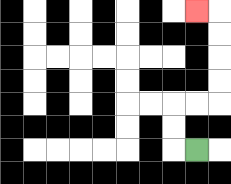{'start': '[8, 6]', 'end': '[8, 0]', 'path_directions': 'L,U,U,R,R,U,U,U,U,L', 'path_coordinates': '[[8, 6], [7, 6], [7, 5], [7, 4], [8, 4], [9, 4], [9, 3], [9, 2], [9, 1], [9, 0], [8, 0]]'}